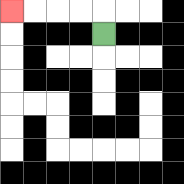{'start': '[4, 1]', 'end': '[0, 0]', 'path_directions': 'U,L,L,L,L', 'path_coordinates': '[[4, 1], [4, 0], [3, 0], [2, 0], [1, 0], [0, 0]]'}